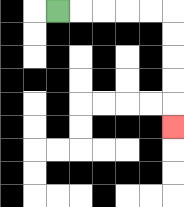{'start': '[2, 0]', 'end': '[7, 5]', 'path_directions': 'R,R,R,R,R,D,D,D,D,D', 'path_coordinates': '[[2, 0], [3, 0], [4, 0], [5, 0], [6, 0], [7, 0], [7, 1], [7, 2], [7, 3], [7, 4], [7, 5]]'}